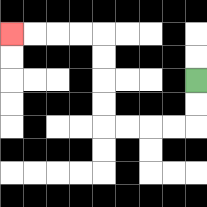{'start': '[8, 3]', 'end': '[0, 1]', 'path_directions': 'D,D,L,L,L,L,U,U,U,U,L,L,L,L', 'path_coordinates': '[[8, 3], [8, 4], [8, 5], [7, 5], [6, 5], [5, 5], [4, 5], [4, 4], [4, 3], [4, 2], [4, 1], [3, 1], [2, 1], [1, 1], [0, 1]]'}